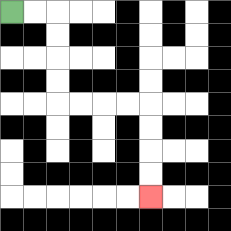{'start': '[0, 0]', 'end': '[6, 8]', 'path_directions': 'R,R,D,D,D,D,R,R,R,R,D,D,D,D', 'path_coordinates': '[[0, 0], [1, 0], [2, 0], [2, 1], [2, 2], [2, 3], [2, 4], [3, 4], [4, 4], [5, 4], [6, 4], [6, 5], [6, 6], [6, 7], [6, 8]]'}